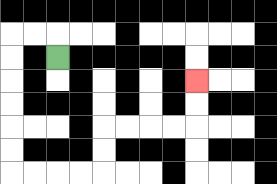{'start': '[2, 2]', 'end': '[8, 3]', 'path_directions': 'U,L,L,D,D,D,D,D,D,R,R,R,R,U,U,R,R,R,R,U,U', 'path_coordinates': '[[2, 2], [2, 1], [1, 1], [0, 1], [0, 2], [0, 3], [0, 4], [0, 5], [0, 6], [0, 7], [1, 7], [2, 7], [3, 7], [4, 7], [4, 6], [4, 5], [5, 5], [6, 5], [7, 5], [8, 5], [8, 4], [8, 3]]'}